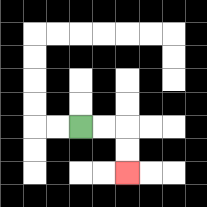{'start': '[3, 5]', 'end': '[5, 7]', 'path_directions': 'R,R,D,D', 'path_coordinates': '[[3, 5], [4, 5], [5, 5], [5, 6], [5, 7]]'}